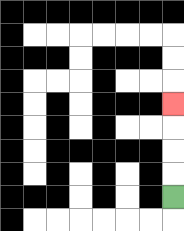{'start': '[7, 8]', 'end': '[7, 4]', 'path_directions': 'U,U,U,U', 'path_coordinates': '[[7, 8], [7, 7], [7, 6], [7, 5], [7, 4]]'}